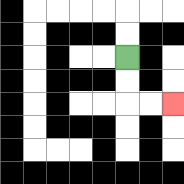{'start': '[5, 2]', 'end': '[7, 4]', 'path_directions': 'D,D,R,R', 'path_coordinates': '[[5, 2], [5, 3], [5, 4], [6, 4], [7, 4]]'}